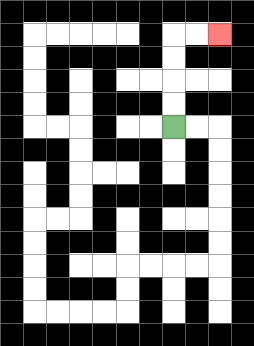{'start': '[7, 5]', 'end': '[9, 1]', 'path_directions': 'U,U,U,U,R,R', 'path_coordinates': '[[7, 5], [7, 4], [7, 3], [7, 2], [7, 1], [8, 1], [9, 1]]'}